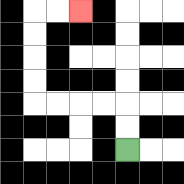{'start': '[5, 6]', 'end': '[3, 0]', 'path_directions': 'U,U,L,L,L,L,U,U,U,U,R,R', 'path_coordinates': '[[5, 6], [5, 5], [5, 4], [4, 4], [3, 4], [2, 4], [1, 4], [1, 3], [1, 2], [1, 1], [1, 0], [2, 0], [3, 0]]'}